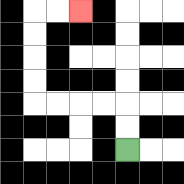{'start': '[5, 6]', 'end': '[3, 0]', 'path_directions': 'U,U,L,L,L,L,U,U,U,U,R,R', 'path_coordinates': '[[5, 6], [5, 5], [5, 4], [4, 4], [3, 4], [2, 4], [1, 4], [1, 3], [1, 2], [1, 1], [1, 0], [2, 0], [3, 0]]'}